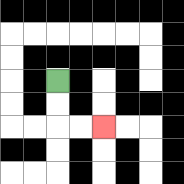{'start': '[2, 3]', 'end': '[4, 5]', 'path_directions': 'D,D,R,R', 'path_coordinates': '[[2, 3], [2, 4], [2, 5], [3, 5], [4, 5]]'}